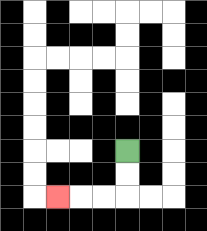{'start': '[5, 6]', 'end': '[2, 8]', 'path_directions': 'D,D,L,L,L', 'path_coordinates': '[[5, 6], [5, 7], [5, 8], [4, 8], [3, 8], [2, 8]]'}